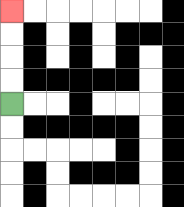{'start': '[0, 4]', 'end': '[0, 0]', 'path_directions': 'U,U,U,U', 'path_coordinates': '[[0, 4], [0, 3], [0, 2], [0, 1], [0, 0]]'}